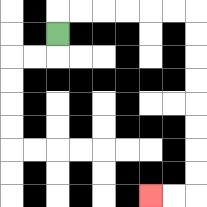{'start': '[2, 1]', 'end': '[6, 8]', 'path_directions': 'U,R,R,R,R,R,R,D,D,D,D,D,D,D,D,L,L', 'path_coordinates': '[[2, 1], [2, 0], [3, 0], [4, 0], [5, 0], [6, 0], [7, 0], [8, 0], [8, 1], [8, 2], [8, 3], [8, 4], [8, 5], [8, 6], [8, 7], [8, 8], [7, 8], [6, 8]]'}